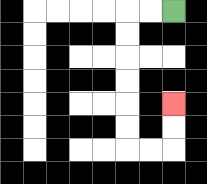{'start': '[7, 0]', 'end': '[7, 4]', 'path_directions': 'L,L,D,D,D,D,D,D,R,R,U,U', 'path_coordinates': '[[7, 0], [6, 0], [5, 0], [5, 1], [5, 2], [5, 3], [5, 4], [5, 5], [5, 6], [6, 6], [7, 6], [7, 5], [7, 4]]'}